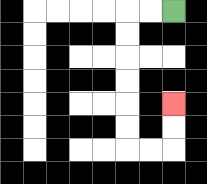{'start': '[7, 0]', 'end': '[7, 4]', 'path_directions': 'L,L,D,D,D,D,D,D,R,R,U,U', 'path_coordinates': '[[7, 0], [6, 0], [5, 0], [5, 1], [5, 2], [5, 3], [5, 4], [5, 5], [5, 6], [6, 6], [7, 6], [7, 5], [7, 4]]'}